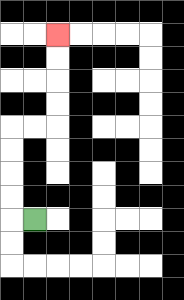{'start': '[1, 9]', 'end': '[2, 1]', 'path_directions': 'L,U,U,U,U,R,R,U,U,U,U', 'path_coordinates': '[[1, 9], [0, 9], [0, 8], [0, 7], [0, 6], [0, 5], [1, 5], [2, 5], [2, 4], [2, 3], [2, 2], [2, 1]]'}